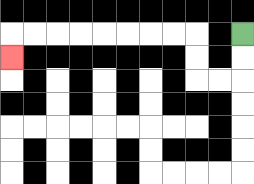{'start': '[10, 1]', 'end': '[0, 2]', 'path_directions': 'D,D,L,L,U,U,L,L,L,L,L,L,L,L,D', 'path_coordinates': '[[10, 1], [10, 2], [10, 3], [9, 3], [8, 3], [8, 2], [8, 1], [7, 1], [6, 1], [5, 1], [4, 1], [3, 1], [2, 1], [1, 1], [0, 1], [0, 2]]'}